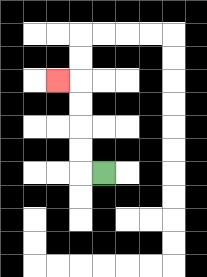{'start': '[4, 7]', 'end': '[2, 3]', 'path_directions': 'L,U,U,U,U,L', 'path_coordinates': '[[4, 7], [3, 7], [3, 6], [3, 5], [3, 4], [3, 3], [2, 3]]'}